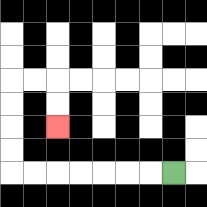{'start': '[7, 7]', 'end': '[2, 5]', 'path_directions': 'L,L,L,L,L,L,L,U,U,U,U,R,R,D,D', 'path_coordinates': '[[7, 7], [6, 7], [5, 7], [4, 7], [3, 7], [2, 7], [1, 7], [0, 7], [0, 6], [0, 5], [0, 4], [0, 3], [1, 3], [2, 3], [2, 4], [2, 5]]'}